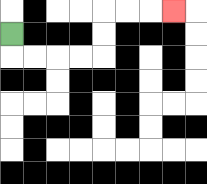{'start': '[0, 1]', 'end': '[7, 0]', 'path_directions': 'D,R,R,R,R,U,U,R,R,R', 'path_coordinates': '[[0, 1], [0, 2], [1, 2], [2, 2], [3, 2], [4, 2], [4, 1], [4, 0], [5, 0], [6, 0], [7, 0]]'}